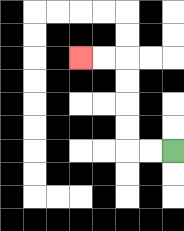{'start': '[7, 6]', 'end': '[3, 2]', 'path_directions': 'L,L,U,U,U,U,L,L', 'path_coordinates': '[[7, 6], [6, 6], [5, 6], [5, 5], [5, 4], [5, 3], [5, 2], [4, 2], [3, 2]]'}